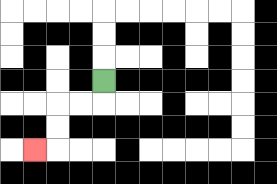{'start': '[4, 3]', 'end': '[1, 6]', 'path_directions': 'D,L,L,D,D,L', 'path_coordinates': '[[4, 3], [4, 4], [3, 4], [2, 4], [2, 5], [2, 6], [1, 6]]'}